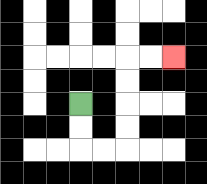{'start': '[3, 4]', 'end': '[7, 2]', 'path_directions': 'D,D,R,R,U,U,U,U,R,R', 'path_coordinates': '[[3, 4], [3, 5], [3, 6], [4, 6], [5, 6], [5, 5], [5, 4], [5, 3], [5, 2], [6, 2], [7, 2]]'}